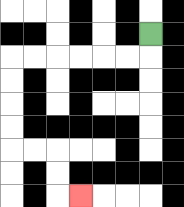{'start': '[6, 1]', 'end': '[3, 8]', 'path_directions': 'D,L,L,L,L,L,L,D,D,D,D,R,R,D,D,R', 'path_coordinates': '[[6, 1], [6, 2], [5, 2], [4, 2], [3, 2], [2, 2], [1, 2], [0, 2], [0, 3], [0, 4], [0, 5], [0, 6], [1, 6], [2, 6], [2, 7], [2, 8], [3, 8]]'}